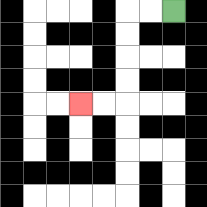{'start': '[7, 0]', 'end': '[3, 4]', 'path_directions': 'L,L,D,D,D,D,L,L', 'path_coordinates': '[[7, 0], [6, 0], [5, 0], [5, 1], [5, 2], [5, 3], [5, 4], [4, 4], [3, 4]]'}